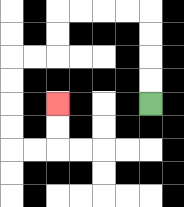{'start': '[6, 4]', 'end': '[2, 4]', 'path_directions': 'U,U,U,U,L,L,L,L,D,D,L,L,D,D,D,D,R,R,U,U', 'path_coordinates': '[[6, 4], [6, 3], [6, 2], [6, 1], [6, 0], [5, 0], [4, 0], [3, 0], [2, 0], [2, 1], [2, 2], [1, 2], [0, 2], [0, 3], [0, 4], [0, 5], [0, 6], [1, 6], [2, 6], [2, 5], [2, 4]]'}